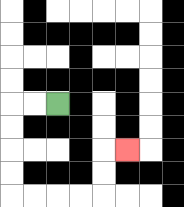{'start': '[2, 4]', 'end': '[5, 6]', 'path_directions': 'L,L,D,D,D,D,R,R,R,R,U,U,R', 'path_coordinates': '[[2, 4], [1, 4], [0, 4], [0, 5], [0, 6], [0, 7], [0, 8], [1, 8], [2, 8], [3, 8], [4, 8], [4, 7], [4, 6], [5, 6]]'}